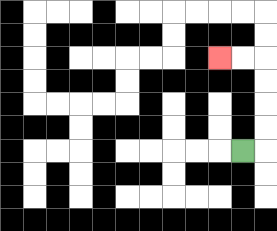{'start': '[10, 6]', 'end': '[9, 2]', 'path_directions': 'R,U,U,U,U,L,L', 'path_coordinates': '[[10, 6], [11, 6], [11, 5], [11, 4], [11, 3], [11, 2], [10, 2], [9, 2]]'}